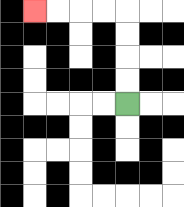{'start': '[5, 4]', 'end': '[1, 0]', 'path_directions': 'U,U,U,U,L,L,L,L', 'path_coordinates': '[[5, 4], [5, 3], [5, 2], [5, 1], [5, 0], [4, 0], [3, 0], [2, 0], [1, 0]]'}